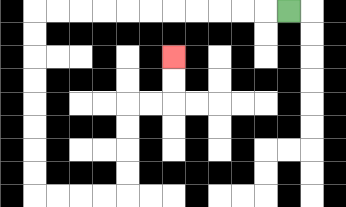{'start': '[12, 0]', 'end': '[7, 2]', 'path_directions': 'L,L,L,L,L,L,L,L,L,L,L,D,D,D,D,D,D,D,D,R,R,R,R,U,U,U,U,R,R,U,U', 'path_coordinates': '[[12, 0], [11, 0], [10, 0], [9, 0], [8, 0], [7, 0], [6, 0], [5, 0], [4, 0], [3, 0], [2, 0], [1, 0], [1, 1], [1, 2], [1, 3], [1, 4], [1, 5], [1, 6], [1, 7], [1, 8], [2, 8], [3, 8], [4, 8], [5, 8], [5, 7], [5, 6], [5, 5], [5, 4], [6, 4], [7, 4], [7, 3], [7, 2]]'}